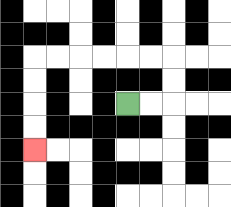{'start': '[5, 4]', 'end': '[1, 6]', 'path_directions': 'R,R,U,U,L,L,L,L,L,L,D,D,D,D', 'path_coordinates': '[[5, 4], [6, 4], [7, 4], [7, 3], [7, 2], [6, 2], [5, 2], [4, 2], [3, 2], [2, 2], [1, 2], [1, 3], [1, 4], [1, 5], [1, 6]]'}